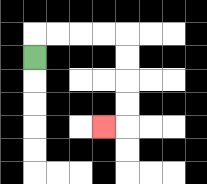{'start': '[1, 2]', 'end': '[4, 5]', 'path_directions': 'U,R,R,R,R,D,D,D,D,L', 'path_coordinates': '[[1, 2], [1, 1], [2, 1], [3, 1], [4, 1], [5, 1], [5, 2], [5, 3], [5, 4], [5, 5], [4, 5]]'}